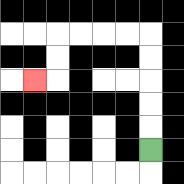{'start': '[6, 6]', 'end': '[1, 3]', 'path_directions': 'U,U,U,U,U,L,L,L,L,D,D,L', 'path_coordinates': '[[6, 6], [6, 5], [6, 4], [6, 3], [6, 2], [6, 1], [5, 1], [4, 1], [3, 1], [2, 1], [2, 2], [2, 3], [1, 3]]'}